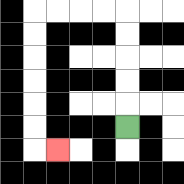{'start': '[5, 5]', 'end': '[2, 6]', 'path_directions': 'U,U,U,U,U,L,L,L,L,D,D,D,D,D,D,R', 'path_coordinates': '[[5, 5], [5, 4], [5, 3], [5, 2], [5, 1], [5, 0], [4, 0], [3, 0], [2, 0], [1, 0], [1, 1], [1, 2], [1, 3], [1, 4], [1, 5], [1, 6], [2, 6]]'}